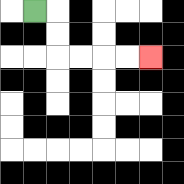{'start': '[1, 0]', 'end': '[6, 2]', 'path_directions': 'R,D,D,R,R,R,R', 'path_coordinates': '[[1, 0], [2, 0], [2, 1], [2, 2], [3, 2], [4, 2], [5, 2], [6, 2]]'}